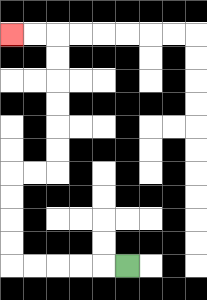{'start': '[5, 11]', 'end': '[0, 1]', 'path_directions': 'L,L,L,L,L,U,U,U,U,R,R,U,U,U,U,U,U,L,L', 'path_coordinates': '[[5, 11], [4, 11], [3, 11], [2, 11], [1, 11], [0, 11], [0, 10], [0, 9], [0, 8], [0, 7], [1, 7], [2, 7], [2, 6], [2, 5], [2, 4], [2, 3], [2, 2], [2, 1], [1, 1], [0, 1]]'}